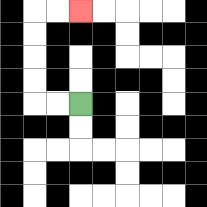{'start': '[3, 4]', 'end': '[3, 0]', 'path_directions': 'L,L,U,U,U,U,R,R', 'path_coordinates': '[[3, 4], [2, 4], [1, 4], [1, 3], [1, 2], [1, 1], [1, 0], [2, 0], [3, 0]]'}